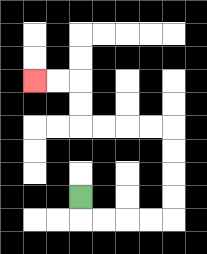{'start': '[3, 8]', 'end': '[1, 3]', 'path_directions': 'D,R,R,R,R,U,U,U,U,L,L,L,L,U,U,L,L', 'path_coordinates': '[[3, 8], [3, 9], [4, 9], [5, 9], [6, 9], [7, 9], [7, 8], [7, 7], [7, 6], [7, 5], [6, 5], [5, 5], [4, 5], [3, 5], [3, 4], [3, 3], [2, 3], [1, 3]]'}